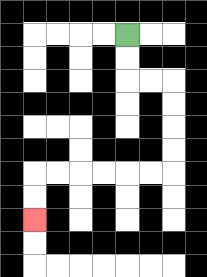{'start': '[5, 1]', 'end': '[1, 9]', 'path_directions': 'D,D,R,R,D,D,D,D,L,L,L,L,L,L,D,D', 'path_coordinates': '[[5, 1], [5, 2], [5, 3], [6, 3], [7, 3], [7, 4], [7, 5], [7, 6], [7, 7], [6, 7], [5, 7], [4, 7], [3, 7], [2, 7], [1, 7], [1, 8], [1, 9]]'}